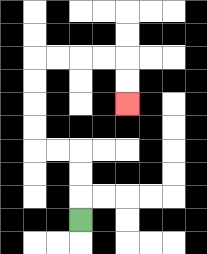{'start': '[3, 9]', 'end': '[5, 4]', 'path_directions': 'U,U,U,L,L,U,U,U,U,R,R,R,R,D,D', 'path_coordinates': '[[3, 9], [3, 8], [3, 7], [3, 6], [2, 6], [1, 6], [1, 5], [1, 4], [1, 3], [1, 2], [2, 2], [3, 2], [4, 2], [5, 2], [5, 3], [5, 4]]'}